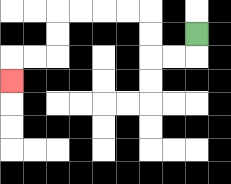{'start': '[8, 1]', 'end': '[0, 3]', 'path_directions': 'D,L,L,U,U,L,L,L,L,D,D,L,L,D', 'path_coordinates': '[[8, 1], [8, 2], [7, 2], [6, 2], [6, 1], [6, 0], [5, 0], [4, 0], [3, 0], [2, 0], [2, 1], [2, 2], [1, 2], [0, 2], [0, 3]]'}